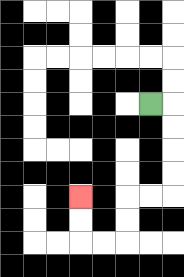{'start': '[6, 4]', 'end': '[3, 8]', 'path_directions': 'R,D,D,D,D,L,L,D,D,L,L,U,U', 'path_coordinates': '[[6, 4], [7, 4], [7, 5], [7, 6], [7, 7], [7, 8], [6, 8], [5, 8], [5, 9], [5, 10], [4, 10], [3, 10], [3, 9], [3, 8]]'}